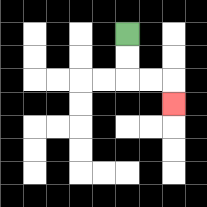{'start': '[5, 1]', 'end': '[7, 4]', 'path_directions': 'D,D,R,R,D', 'path_coordinates': '[[5, 1], [5, 2], [5, 3], [6, 3], [7, 3], [7, 4]]'}